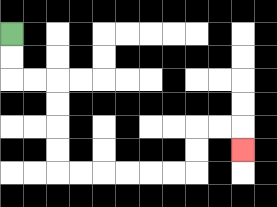{'start': '[0, 1]', 'end': '[10, 6]', 'path_directions': 'D,D,R,R,D,D,D,D,R,R,R,R,R,R,U,U,R,R,D', 'path_coordinates': '[[0, 1], [0, 2], [0, 3], [1, 3], [2, 3], [2, 4], [2, 5], [2, 6], [2, 7], [3, 7], [4, 7], [5, 7], [6, 7], [7, 7], [8, 7], [8, 6], [8, 5], [9, 5], [10, 5], [10, 6]]'}